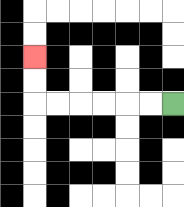{'start': '[7, 4]', 'end': '[1, 2]', 'path_directions': 'L,L,L,L,L,L,U,U', 'path_coordinates': '[[7, 4], [6, 4], [5, 4], [4, 4], [3, 4], [2, 4], [1, 4], [1, 3], [1, 2]]'}